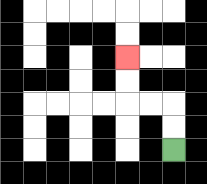{'start': '[7, 6]', 'end': '[5, 2]', 'path_directions': 'U,U,L,L,U,U', 'path_coordinates': '[[7, 6], [7, 5], [7, 4], [6, 4], [5, 4], [5, 3], [5, 2]]'}